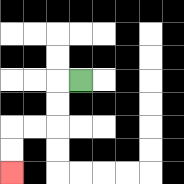{'start': '[3, 3]', 'end': '[0, 7]', 'path_directions': 'L,D,D,L,L,D,D', 'path_coordinates': '[[3, 3], [2, 3], [2, 4], [2, 5], [1, 5], [0, 5], [0, 6], [0, 7]]'}